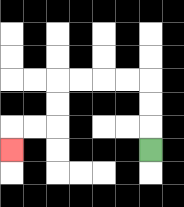{'start': '[6, 6]', 'end': '[0, 6]', 'path_directions': 'U,U,U,L,L,L,L,D,D,L,L,D', 'path_coordinates': '[[6, 6], [6, 5], [6, 4], [6, 3], [5, 3], [4, 3], [3, 3], [2, 3], [2, 4], [2, 5], [1, 5], [0, 5], [0, 6]]'}